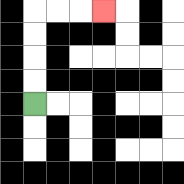{'start': '[1, 4]', 'end': '[4, 0]', 'path_directions': 'U,U,U,U,R,R,R', 'path_coordinates': '[[1, 4], [1, 3], [1, 2], [1, 1], [1, 0], [2, 0], [3, 0], [4, 0]]'}